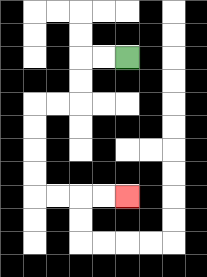{'start': '[5, 2]', 'end': '[5, 8]', 'path_directions': 'L,L,D,D,L,L,D,D,D,D,R,R,R,R', 'path_coordinates': '[[5, 2], [4, 2], [3, 2], [3, 3], [3, 4], [2, 4], [1, 4], [1, 5], [1, 6], [1, 7], [1, 8], [2, 8], [3, 8], [4, 8], [5, 8]]'}